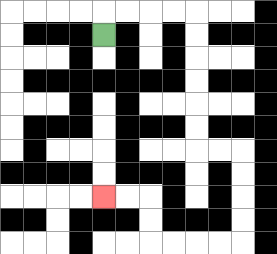{'start': '[4, 1]', 'end': '[4, 8]', 'path_directions': 'U,R,R,R,R,D,D,D,D,D,D,R,R,D,D,D,D,L,L,L,L,U,U,L,L', 'path_coordinates': '[[4, 1], [4, 0], [5, 0], [6, 0], [7, 0], [8, 0], [8, 1], [8, 2], [8, 3], [8, 4], [8, 5], [8, 6], [9, 6], [10, 6], [10, 7], [10, 8], [10, 9], [10, 10], [9, 10], [8, 10], [7, 10], [6, 10], [6, 9], [6, 8], [5, 8], [4, 8]]'}